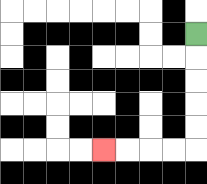{'start': '[8, 1]', 'end': '[4, 6]', 'path_directions': 'D,D,D,D,D,L,L,L,L', 'path_coordinates': '[[8, 1], [8, 2], [8, 3], [8, 4], [8, 5], [8, 6], [7, 6], [6, 6], [5, 6], [4, 6]]'}